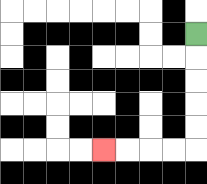{'start': '[8, 1]', 'end': '[4, 6]', 'path_directions': 'D,D,D,D,D,L,L,L,L', 'path_coordinates': '[[8, 1], [8, 2], [8, 3], [8, 4], [8, 5], [8, 6], [7, 6], [6, 6], [5, 6], [4, 6]]'}